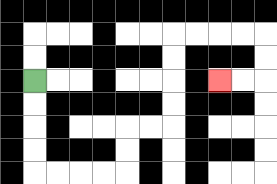{'start': '[1, 3]', 'end': '[9, 3]', 'path_directions': 'D,D,D,D,R,R,R,R,U,U,R,R,U,U,U,U,R,R,R,R,D,D,L,L', 'path_coordinates': '[[1, 3], [1, 4], [1, 5], [1, 6], [1, 7], [2, 7], [3, 7], [4, 7], [5, 7], [5, 6], [5, 5], [6, 5], [7, 5], [7, 4], [7, 3], [7, 2], [7, 1], [8, 1], [9, 1], [10, 1], [11, 1], [11, 2], [11, 3], [10, 3], [9, 3]]'}